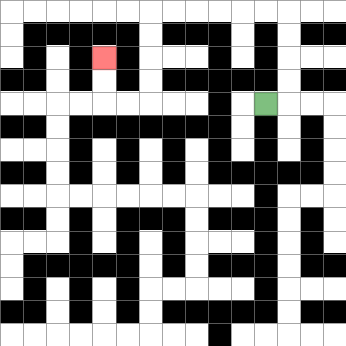{'start': '[11, 4]', 'end': '[4, 2]', 'path_directions': 'R,U,U,U,U,L,L,L,L,L,L,D,D,D,D,L,L,U,U', 'path_coordinates': '[[11, 4], [12, 4], [12, 3], [12, 2], [12, 1], [12, 0], [11, 0], [10, 0], [9, 0], [8, 0], [7, 0], [6, 0], [6, 1], [6, 2], [6, 3], [6, 4], [5, 4], [4, 4], [4, 3], [4, 2]]'}